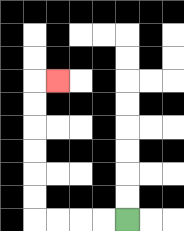{'start': '[5, 9]', 'end': '[2, 3]', 'path_directions': 'L,L,L,L,U,U,U,U,U,U,R', 'path_coordinates': '[[5, 9], [4, 9], [3, 9], [2, 9], [1, 9], [1, 8], [1, 7], [1, 6], [1, 5], [1, 4], [1, 3], [2, 3]]'}